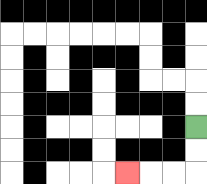{'start': '[8, 5]', 'end': '[5, 7]', 'path_directions': 'D,D,L,L,L', 'path_coordinates': '[[8, 5], [8, 6], [8, 7], [7, 7], [6, 7], [5, 7]]'}